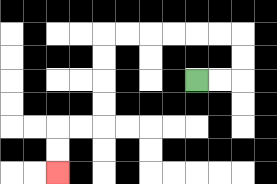{'start': '[8, 3]', 'end': '[2, 7]', 'path_directions': 'R,R,U,U,L,L,L,L,L,L,D,D,D,D,L,L,D,D', 'path_coordinates': '[[8, 3], [9, 3], [10, 3], [10, 2], [10, 1], [9, 1], [8, 1], [7, 1], [6, 1], [5, 1], [4, 1], [4, 2], [4, 3], [4, 4], [4, 5], [3, 5], [2, 5], [2, 6], [2, 7]]'}